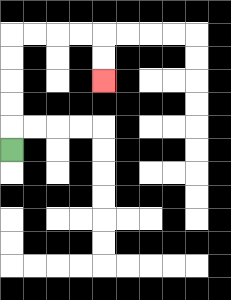{'start': '[0, 6]', 'end': '[4, 3]', 'path_directions': 'U,U,U,U,U,R,R,R,R,D,D', 'path_coordinates': '[[0, 6], [0, 5], [0, 4], [0, 3], [0, 2], [0, 1], [1, 1], [2, 1], [3, 1], [4, 1], [4, 2], [4, 3]]'}